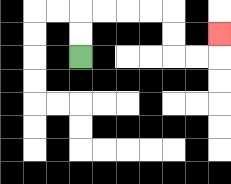{'start': '[3, 2]', 'end': '[9, 1]', 'path_directions': 'U,U,R,R,R,R,D,D,R,R,U', 'path_coordinates': '[[3, 2], [3, 1], [3, 0], [4, 0], [5, 0], [6, 0], [7, 0], [7, 1], [7, 2], [8, 2], [9, 2], [9, 1]]'}